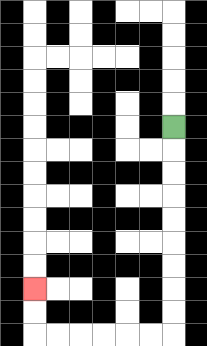{'start': '[7, 5]', 'end': '[1, 12]', 'path_directions': 'D,D,D,D,D,D,D,D,D,L,L,L,L,L,L,U,U', 'path_coordinates': '[[7, 5], [7, 6], [7, 7], [7, 8], [7, 9], [7, 10], [7, 11], [7, 12], [7, 13], [7, 14], [6, 14], [5, 14], [4, 14], [3, 14], [2, 14], [1, 14], [1, 13], [1, 12]]'}